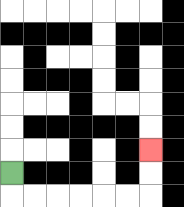{'start': '[0, 7]', 'end': '[6, 6]', 'path_directions': 'D,R,R,R,R,R,R,U,U', 'path_coordinates': '[[0, 7], [0, 8], [1, 8], [2, 8], [3, 8], [4, 8], [5, 8], [6, 8], [6, 7], [6, 6]]'}